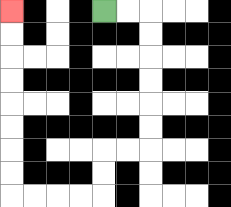{'start': '[4, 0]', 'end': '[0, 0]', 'path_directions': 'R,R,D,D,D,D,D,D,L,L,D,D,L,L,L,L,U,U,U,U,U,U,U,U', 'path_coordinates': '[[4, 0], [5, 0], [6, 0], [6, 1], [6, 2], [6, 3], [6, 4], [6, 5], [6, 6], [5, 6], [4, 6], [4, 7], [4, 8], [3, 8], [2, 8], [1, 8], [0, 8], [0, 7], [0, 6], [0, 5], [0, 4], [0, 3], [0, 2], [0, 1], [0, 0]]'}